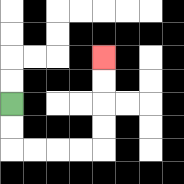{'start': '[0, 4]', 'end': '[4, 2]', 'path_directions': 'D,D,R,R,R,R,U,U,U,U', 'path_coordinates': '[[0, 4], [0, 5], [0, 6], [1, 6], [2, 6], [3, 6], [4, 6], [4, 5], [4, 4], [4, 3], [4, 2]]'}